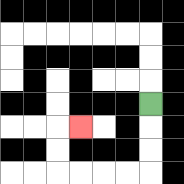{'start': '[6, 4]', 'end': '[3, 5]', 'path_directions': 'D,D,D,L,L,L,L,U,U,R', 'path_coordinates': '[[6, 4], [6, 5], [6, 6], [6, 7], [5, 7], [4, 7], [3, 7], [2, 7], [2, 6], [2, 5], [3, 5]]'}